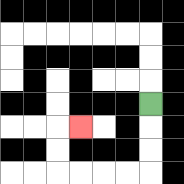{'start': '[6, 4]', 'end': '[3, 5]', 'path_directions': 'D,D,D,L,L,L,L,U,U,R', 'path_coordinates': '[[6, 4], [6, 5], [6, 6], [6, 7], [5, 7], [4, 7], [3, 7], [2, 7], [2, 6], [2, 5], [3, 5]]'}